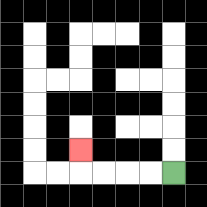{'start': '[7, 7]', 'end': '[3, 6]', 'path_directions': 'L,L,L,L,U', 'path_coordinates': '[[7, 7], [6, 7], [5, 7], [4, 7], [3, 7], [3, 6]]'}